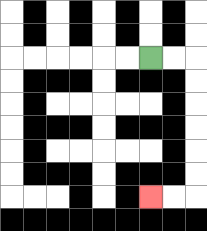{'start': '[6, 2]', 'end': '[6, 8]', 'path_directions': 'R,R,D,D,D,D,D,D,L,L', 'path_coordinates': '[[6, 2], [7, 2], [8, 2], [8, 3], [8, 4], [8, 5], [8, 6], [8, 7], [8, 8], [7, 8], [6, 8]]'}